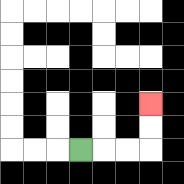{'start': '[3, 6]', 'end': '[6, 4]', 'path_directions': 'R,R,R,U,U', 'path_coordinates': '[[3, 6], [4, 6], [5, 6], [6, 6], [6, 5], [6, 4]]'}